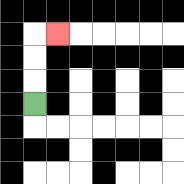{'start': '[1, 4]', 'end': '[2, 1]', 'path_directions': 'U,U,U,R', 'path_coordinates': '[[1, 4], [1, 3], [1, 2], [1, 1], [2, 1]]'}